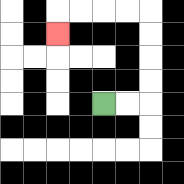{'start': '[4, 4]', 'end': '[2, 1]', 'path_directions': 'R,R,U,U,U,U,L,L,L,L,D', 'path_coordinates': '[[4, 4], [5, 4], [6, 4], [6, 3], [6, 2], [6, 1], [6, 0], [5, 0], [4, 0], [3, 0], [2, 0], [2, 1]]'}